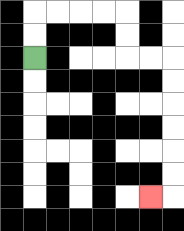{'start': '[1, 2]', 'end': '[6, 8]', 'path_directions': 'U,U,R,R,R,R,D,D,R,R,D,D,D,D,D,D,L', 'path_coordinates': '[[1, 2], [1, 1], [1, 0], [2, 0], [3, 0], [4, 0], [5, 0], [5, 1], [5, 2], [6, 2], [7, 2], [7, 3], [7, 4], [7, 5], [7, 6], [7, 7], [7, 8], [6, 8]]'}